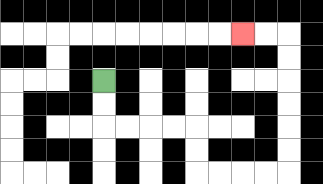{'start': '[4, 3]', 'end': '[10, 1]', 'path_directions': 'D,D,R,R,R,R,D,D,R,R,R,R,U,U,U,U,U,U,L,L', 'path_coordinates': '[[4, 3], [4, 4], [4, 5], [5, 5], [6, 5], [7, 5], [8, 5], [8, 6], [8, 7], [9, 7], [10, 7], [11, 7], [12, 7], [12, 6], [12, 5], [12, 4], [12, 3], [12, 2], [12, 1], [11, 1], [10, 1]]'}